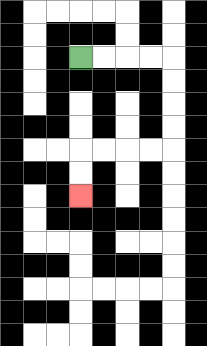{'start': '[3, 2]', 'end': '[3, 8]', 'path_directions': 'R,R,R,R,D,D,D,D,L,L,L,L,D,D', 'path_coordinates': '[[3, 2], [4, 2], [5, 2], [6, 2], [7, 2], [7, 3], [7, 4], [7, 5], [7, 6], [6, 6], [5, 6], [4, 6], [3, 6], [3, 7], [3, 8]]'}